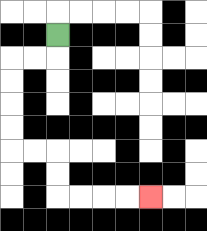{'start': '[2, 1]', 'end': '[6, 8]', 'path_directions': 'D,L,L,D,D,D,D,R,R,D,D,R,R,R,R', 'path_coordinates': '[[2, 1], [2, 2], [1, 2], [0, 2], [0, 3], [0, 4], [0, 5], [0, 6], [1, 6], [2, 6], [2, 7], [2, 8], [3, 8], [4, 8], [5, 8], [6, 8]]'}